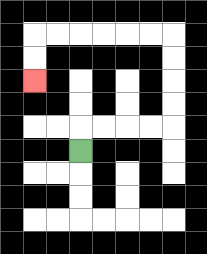{'start': '[3, 6]', 'end': '[1, 3]', 'path_directions': 'U,R,R,R,R,U,U,U,U,L,L,L,L,L,L,D,D', 'path_coordinates': '[[3, 6], [3, 5], [4, 5], [5, 5], [6, 5], [7, 5], [7, 4], [7, 3], [7, 2], [7, 1], [6, 1], [5, 1], [4, 1], [3, 1], [2, 1], [1, 1], [1, 2], [1, 3]]'}